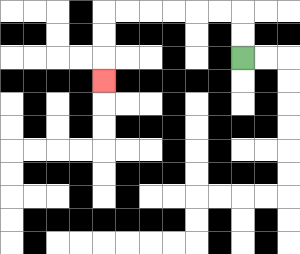{'start': '[10, 2]', 'end': '[4, 3]', 'path_directions': 'U,U,L,L,L,L,L,L,D,D,D', 'path_coordinates': '[[10, 2], [10, 1], [10, 0], [9, 0], [8, 0], [7, 0], [6, 0], [5, 0], [4, 0], [4, 1], [4, 2], [4, 3]]'}